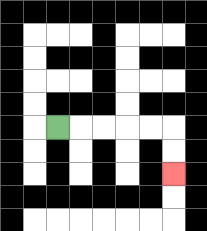{'start': '[2, 5]', 'end': '[7, 7]', 'path_directions': 'R,R,R,R,R,D,D', 'path_coordinates': '[[2, 5], [3, 5], [4, 5], [5, 5], [6, 5], [7, 5], [7, 6], [7, 7]]'}